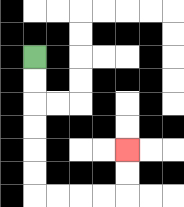{'start': '[1, 2]', 'end': '[5, 6]', 'path_directions': 'D,D,D,D,D,D,R,R,R,R,U,U', 'path_coordinates': '[[1, 2], [1, 3], [1, 4], [1, 5], [1, 6], [1, 7], [1, 8], [2, 8], [3, 8], [4, 8], [5, 8], [5, 7], [5, 6]]'}